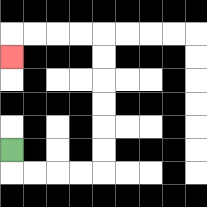{'start': '[0, 6]', 'end': '[0, 2]', 'path_directions': 'D,R,R,R,R,U,U,U,U,U,U,L,L,L,L,D', 'path_coordinates': '[[0, 6], [0, 7], [1, 7], [2, 7], [3, 7], [4, 7], [4, 6], [4, 5], [4, 4], [4, 3], [4, 2], [4, 1], [3, 1], [2, 1], [1, 1], [0, 1], [0, 2]]'}